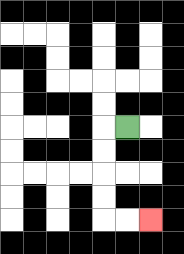{'start': '[5, 5]', 'end': '[6, 9]', 'path_directions': 'L,D,D,D,D,R,R', 'path_coordinates': '[[5, 5], [4, 5], [4, 6], [4, 7], [4, 8], [4, 9], [5, 9], [6, 9]]'}